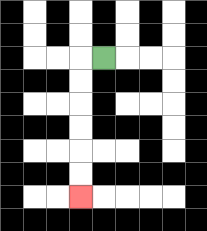{'start': '[4, 2]', 'end': '[3, 8]', 'path_directions': 'L,D,D,D,D,D,D', 'path_coordinates': '[[4, 2], [3, 2], [3, 3], [3, 4], [3, 5], [3, 6], [3, 7], [3, 8]]'}